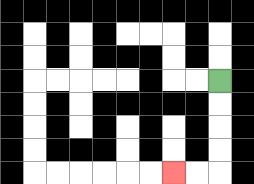{'start': '[9, 3]', 'end': '[7, 7]', 'path_directions': 'D,D,D,D,L,L', 'path_coordinates': '[[9, 3], [9, 4], [9, 5], [9, 6], [9, 7], [8, 7], [7, 7]]'}